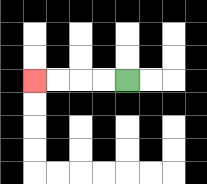{'start': '[5, 3]', 'end': '[1, 3]', 'path_directions': 'L,L,L,L', 'path_coordinates': '[[5, 3], [4, 3], [3, 3], [2, 3], [1, 3]]'}